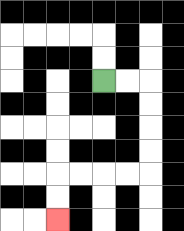{'start': '[4, 3]', 'end': '[2, 9]', 'path_directions': 'R,R,D,D,D,D,L,L,L,L,D,D', 'path_coordinates': '[[4, 3], [5, 3], [6, 3], [6, 4], [6, 5], [6, 6], [6, 7], [5, 7], [4, 7], [3, 7], [2, 7], [2, 8], [2, 9]]'}